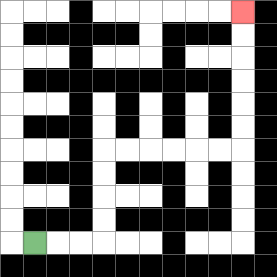{'start': '[1, 10]', 'end': '[10, 0]', 'path_directions': 'R,R,R,U,U,U,U,R,R,R,R,R,R,U,U,U,U,U,U', 'path_coordinates': '[[1, 10], [2, 10], [3, 10], [4, 10], [4, 9], [4, 8], [4, 7], [4, 6], [5, 6], [6, 6], [7, 6], [8, 6], [9, 6], [10, 6], [10, 5], [10, 4], [10, 3], [10, 2], [10, 1], [10, 0]]'}